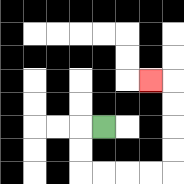{'start': '[4, 5]', 'end': '[6, 3]', 'path_directions': 'L,D,D,R,R,R,R,U,U,U,U,L', 'path_coordinates': '[[4, 5], [3, 5], [3, 6], [3, 7], [4, 7], [5, 7], [6, 7], [7, 7], [7, 6], [7, 5], [7, 4], [7, 3], [6, 3]]'}